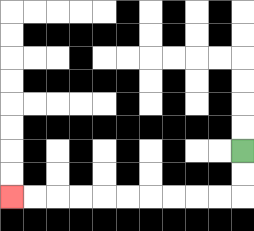{'start': '[10, 6]', 'end': '[0, 8]', 'path_directions': 'D,D,L,L,L,L,L,L,L,L,L,L', 'path_coordinates': '[[10, 6], [10, 7], [10, 8], [9, 8], [8, 8], [7, 8], [6, 8], [5, 8], [4, 8], [3, 8], [2, 8], [1, 8], [0, 8]]'}